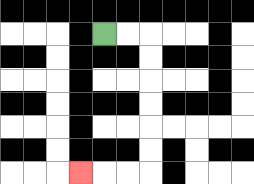{'start': '[4, 1]', 'end': '[3, 7]', 'path_directions': 'R,R,D,D,D,D,D,D,L,L,L', 'path_coordinates': '[[4, 1], [5, 1], [6, 1], [6, 2], [6, 3], [6, 4], [6, 5], [6, 6], [6, 7], [5, 7], [4, 7], [3, 7]]'}